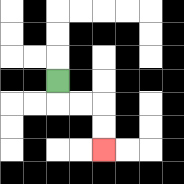{'start': '[2, 3]', 'end': '[4, 6]', 'path_directions': 'D,R,R,D,D', 'path_coordinates': '[[2, 3], [2, 4], [3, 4], [4, 4], [4, 5], [4, 6]]'}